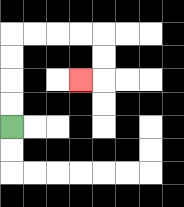{'start': '[0, 5]', 'end': '[3, 3]', 'path_directions': 'U,U,U,U,R,R,R,R,D,D,L', 'path_coordinates': '[[0, 5], [0, 4], [0, 3], [0, 2], [0, 1], [1, 1], [2, 1], [3, 1], [4, 1], [4, 2], [4, 3], [3, 3]]'}